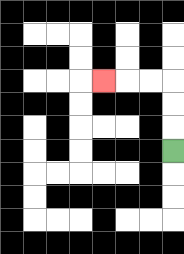{'start': '[7, 6]', 'end': '[4, 3]', 'path_directions': 'U,U,U,L,L,L', 'path_coordinates': '[[7, 6], [7, 5], [7, 4], [7, 3], [6, 3], [5, 3], [4, 3]]'}